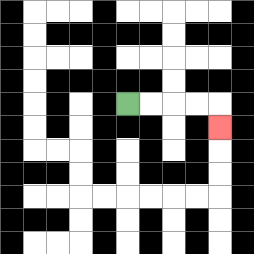{'start': '[5, 4]', 'end': '[9, 5]', 'path_directions': 'R,R,R,R,D', 'path_coordinates': '[[5, 4], [6, 4], [7, 4], [8, 4], [9, 4], [9, 5]]'}